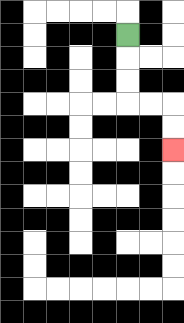{'start': '[5, 1]', 'end': '[7, 6]', 'path_directions': 'D,D,D,R,R,D,D', 'path_coordinates': '[[5, 1], [5, 2], [5, 3], [5, 4], [6, 4], [7, 4], [7, 5], [7, 6]]'}